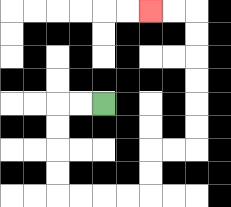{'start': '[4, 4]', 'end': '[6, 0]', 'path_directions': 'L,L,D,D,D,D,R,R,R,R,U,U,R,R,U,U,U,U,U,U,L,L', 'path_coordinates': '[[4, 4], [3, 4], [2, 4], [2, 5], [2, 6], [2, 7], [2, 8], [3, 8], [4, 8], [5, 8], [6, 8], [6, 7], [6, 6], [7, 6], [8, 6], [8, 5], [8, 4], [8, 3], [8, 2], [8, 1], [8, 0], [7, 0], [6, 0]]'}